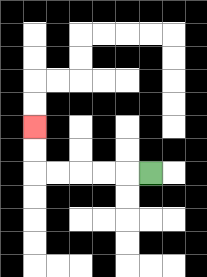{'start': '[6, 7]', 'end': '[1, 5]', 'path_directions': 'L,L,L,L,L,U,U', 'path_coordinates': '[[6, 7], [5, 7], [4, 7], [3, 7], [2, 7], [1, 7], [1, 6], [1, 5]]'}